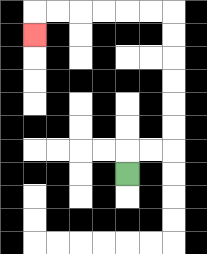{'start': '[5, 7]', 'end': '[1, 1]', 'path_directions': 'U,R,R,U,U,U,U,U,U,L,L,L,L,L,L,D', 'path_coordinates': '[[5, 7], [5, 6], [6, 6], [7, 6], [7, 5], [7, 4], [7, 3], [7, 2], [7, 1], [7, 0], [6, 0], [5, 0], [4, 0], [3, 0], [2, 0], [1, 0], [1, 1]]'}